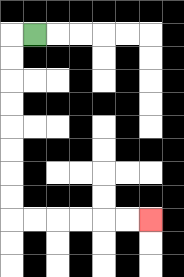{'start': '[1, 1]', 'end': '[6, 9]', 'path_directions': 'L,D,D,D,D,D,D,D,D,R,R,R,R,R,R', 'path_coordinates': '[[1, 1], [0, 1], [0, 2], [0, 3], [0, 4], [0, 5], [0, 6], [0, 7], [0, 8], [0, 9], [1, 9], [2, 9], [3, 9], [4, 9], [5, 9], [6, 9]]'}